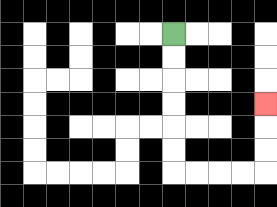{'start': '[7, 1]', 'end': '[11, 4]', 'path_directions': 'D,D,D,D,D,D,R,R,R,R,U,U,U', 'path_coordinates': '[[7, 1], [7, 2], [7, 3], [7, 4], [7, 5], [7, 6], [7, 7], [8, 7], [9, 7], [10, 7], [11, 7], [11, 6], [11, 5], [11, 4]]'}